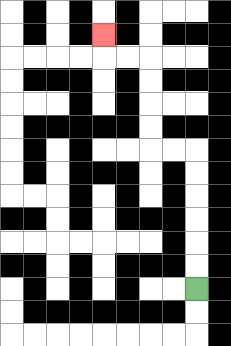{'start': '[8, 12]', 'end': '[4, 1]', 'path_directions': 'U,U,U,U,U,U,L,L,U,U,U,U,L,L,U', 'path_coordinates': '[[8, 12], [8, 11], [8, 10], [8, 9], [8, 8], [8, 7], [8, 6], [7, 6], [6, 6], [6, 5], [6, 4], [6, 3], [6, 2], [5, 2], [4, 2], [4, 1]]'}